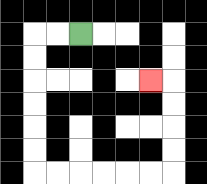{'start': '[3, 1]', 'end': '[6, 3]', 'path_directions': 'L,L,D,D,D,D,D,D,R,R,R,R,R,R,U,U,U,U,L', 'path_coordinates': '[[3, 1], [2, 1], [1, 1], [1, 2], [1, 3], [1, 4], [1, 5], [1, 6], [1, 7], [2, 7], [3, 7], [4, 7], [5, 7], [6, 7], [7, 7], [7, 6], [7, 5], [7, 4], [7, 3], [6, 3]]'}